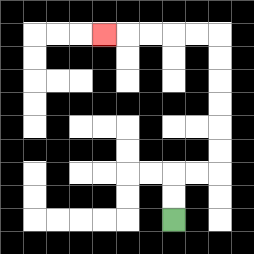{'start': '[7, 9]', 'end': '[4, 1]', 'path_directions': 'U,U,R,R,U,U,U,U,U,U,L,L,L,L,L', 'path_coordinates': '[[7, 9], [7, 8], [7, 7], [8, 7], [9, 7], [9, 6], [9, 5], [9, 4], [9, 3], [9, 2], [9, 1], [8, 1], [7, 1], [6, 1], [5, 1], [4, 1]]'}